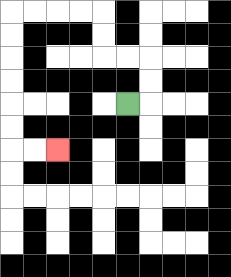{'start': '[5, 4]', 'end': '[2, 6]', 'path_directions': 'R,U,U,L,L,U,U,L,L,L,L,D,D,D,D,D,D,R,R', 'path_coordinates': '[[5, 4], [6, 4], [6, 3], [6, 2], [5, 2], [4, 2], [4, 1], [4, 0], [3, 0], [2, 0], [1, 0], [0, 0], [0, 1], [0, 2], [0, 3], [0, 4], [0, 5], [0, 6], [1, 6], [2, 6]]'}